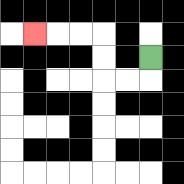{'start': '[6, 2]', 'end': '[1, 1]', 'path_directions': 'D,L,L,U,U,L,L,L', 'path_coordinates': '[[6, 2], [6, 3], [5, 3], [4, 3], [4, 2], [4, 1], [3, 1], [2, 1], [1, 1]]'}